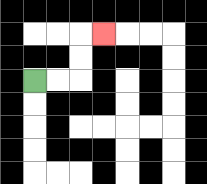{'start': '[1, 3]', 'end': '[4, 1]', 'path_directions': 'R,R,U,U,R', 'path_coordinates': '[[1, 3], [2, 3], [3, 3], [3, 2], [3, 1], [4, 1]]'}